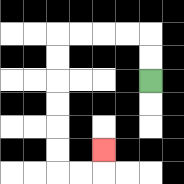{'start': '[6, 3]', 'end': '[4, 6]', 'path_directions': 'U,U,L,L,L,L,D,D,D,D,D,D,R,R,U', 'path_coordinates': '[[6, 3], [6, 2], [6, 1], [5, 1], [4, 1], [3, 1], [2, 1], [2, 2], [2, 3], [2, 4], [2, 5], [2, 6], [2, 7], [3, 7], [4, 7], [4, 6]]'}